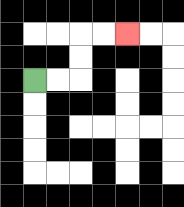{'start': '[1, 3]', 'end': '[5, 1]', 'path_directions': 'R,R,U,U,R,R', 'path_coordinates': '[[1, 3], [2, 3], [3, 3], [3, 2], [3, 1], [4, 1], [5, 1]]'}